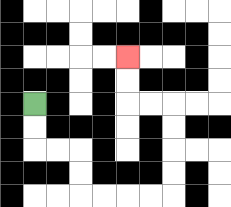{'start': '[1, 4]', 'end': '[5, 2]', 'path_directions': 'D,D,R,R,D,D,R,R,R,R,U,U,U,U,L,L,U,U', 'path_coordinates': '[[1, 4], [1, 5], [1, 6], [2, 6], [3, 6], [3, 7], [3, 8], [4, 8], [5, 8], [6, 8], [7, 8], [7, 7], [7, 6], [7, 5], [7, 4], [6, 4], [5, 4], [5, 3], [5, 2]]'}